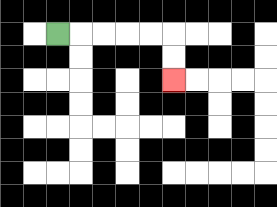{'start': '[2, 1]', 'end': '[7, 3]', 'path_directions': 'R,R,R,R,R,D,D', 'path_coordinates': '[[2, 1], [3, 1], [4, 1], [5, 1], [6, 1], [7, 1], [7, 2], [7, 3]]'}